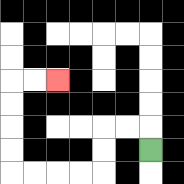{'start': '[6, 6]', 'end': '[2, 3]', 'path_directions': 'U,L,L,D,D,L,L,L,L,U,U,U,U,R,R', 'path_coordinates': '[[6, 6], [6, 5], [5, 5], [4, 5], [4, 6], [4, 7], [3, 7], [2, 7], [1, 7], [0, 7], [0, 6], [0, 5], [0, 4], [0, 3], [1, 3], [2, 3]]'}